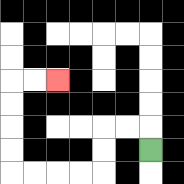{'start': '[6, 6]', 'end': '[2, 3]', 'path_directions': 'U,L,L,D,D,L,L,L,L,U,U,U,U,R,R', 'path_coordinates': '[[6, 6], [6, 5], [5, 5], [4, 5], [4, 6], [4, 7], [3, 7], [2, 7], [1, 7], [0, 7], [0, 6], [0, 5], [0, 4], [0, 3], [1, 3], [2, 3]]'}